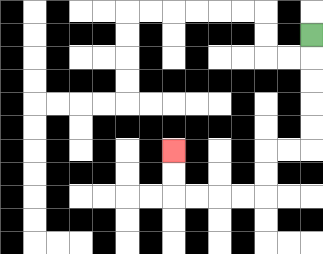{'start': '[13, 1]', 'end': '[7, 6]', 'path_directions': 'D,D,D,D,D,L,L,D,D,L,L,L,L,U,U', 'path_coordinates': '[[13, 1], [13, 2], [13, 3], [13, 4], [13, 5], [13, 6], [12, 6], [11, 6], [11, 7], [11, 8], [10, 8], [9, 8], [8, 8], [7, 8], [7, 7], [7, 6]]'}